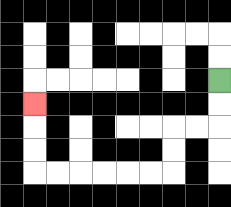{'start': '[9, 3]', 'end': '[1, 4]', 'path_directions': 'D,D,L,L,D,D,L,L,L,L,L,L,U,U,U', 'path_coordinates': '[[9, 3], [9, 4], [9, 5], [8, 5], [7, 5], [7, 6], [7, 7], [6, 7], [5, 7], [4, 7], [3, 7], [2, 7], [1, 7], [1, 6], [1, 5], [1, 4]]'}